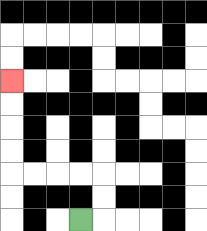{'start': '[3, 9]', 'end': '[0, 3]', 'path_directions': 'R,U,U,L,L,L,L,U,U,U,U', 'path_coordinates': '[[3, 9], [4, 9], [4, 8], [4, 7], [3, 7], [2, 7], [1, 7], [0, 7], [0, 6], [0, 5], [0, 4], [0, 3]]'}